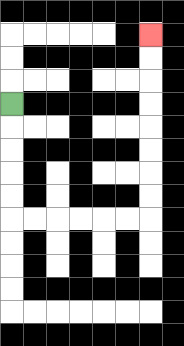{'start': '[0, 4]', 'end': '[6, 1]', 'path_directions': 'D,D,D,D,D,R,R,R,R,R,R,U,U,U,U,U,U,U,U', 'path_coordinates': '[[0, 4], [0, 5], [0, 6], [0, 7], [0, 8], [0, 9], [1, 9], [2, 9], [3, 9], [4, 9], [5, 9], [6, 9], [6, 8], [6, 7], [6, 6], [6, 5], [6, 4], [6, 3], [6, 2], [6, 1]]'}